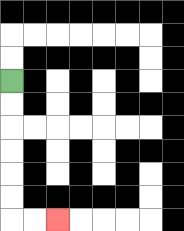{'start': '[0, 3]', 'end': '[2, 9]', 'path_directions': 'D,D,D,D,D,D,R,R', 'path_coordinates': '[[0, 3], [0, 4], [0, 5], [0, 6], [0, 7], [0, 8], [0, 9], [1, 9], [2, 9]]'}